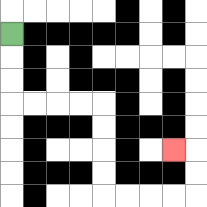{'start': '[0, 1]', 'end': '[7, 6]', 'path_directions': 'D,D,D,R,R,R,R,D,D,D,D,R,R,R,R,U,U,L', 'path_coordinates': '[[0, 1], [0, 2], [0, 3], [0, 4], [1, 4], [2, 4], [3, 4], [4, 4], [4, 5], [4, 6], [4, 7], [4, 8], [5, 8], [6, 8], [7, 8], [8, 8], [8, 7], [8, 6], [7, 6]]'}